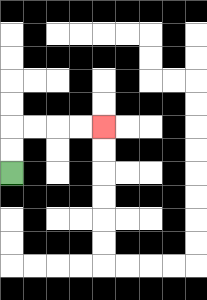{'start': '[0, 7]', 'end': '[4, 5]', 'path_directions': 'U,U,R,R,R,R', 'path_coordinates': '[[0, 7], [0, 6], [0, 5], [1, 5], [2, 5], [3, 5], [4, 5]]'}